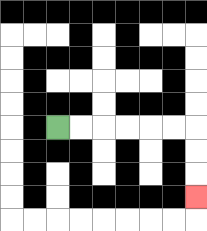{'start': '[2, 5]', 'end': '[8, 8]', 'path_directions': 'R,R,R,R,R,R,D,D,D', 'path_coordinates': '[[2, 5], [3, 5], [4, 5], [5, 5], [6, 5], [7, 5], [8, 5], [8, 6], [8, 7], [8, 8]]'}